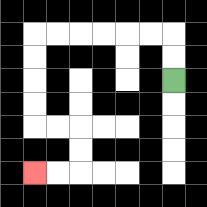{'start': '[7, 3]', 'end': '[1, 7]', 'path_directions': 'U,U,L,L,L,L,L,L,D,D,D,D,R,R,D,D,L,L', 'path_coordinates': '[[7, 3], [7, 2], [7, 1], [6, 1], [5, 1], [4, 1], [3, 1], [2, 1], [1, 1], [1, 2], [1, 3], [1, 4], [1, 5], [2, 5], [3, 5], [3, 6], [3, 7], [2, 7], [1, 7]]'}